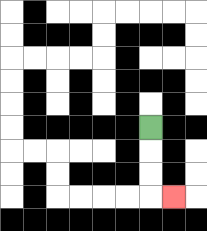{'start': '[6, 5]', 'end': '[7, 8]', 'path_directions': 'D,D,D,R', 'path_coordinates': '[[6, 5], [6, 6], [6, 7], [6, 8], [7, 8]]'}